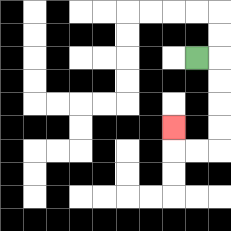{'start': '[8, 2]', 'end': '[7, 5]', 'path_directions': 'R,D,D,D,D,L,L,U', 'path_coordinates': '[[8, 2], [9, 2], [9, 3], [9, 4], [9, 5], [9, 6], [8, 6], [7, 6], [7, 5]]'}